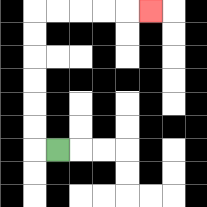{'start': '[2, 6]', 'end': '[6, 0]', 'path_directions': 'L,U,U,U,U,U,U,R,R,R,R,R', 'path_coordinates': '[[2, 6], [1, 6], [1, 5], [1, 4], [1, 3], [1, 2], [1, 1], [1, 0], [2, 0], [3, 0], [4, 0], [5, 0], [6, 0]]'}